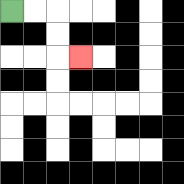{'start': '[0, 0]', 'end': '[3, 2]', 'path_directions': 'R,R,D,D,R', 'path_coordinates': '[[0, 0], [1, 0], [2, 0], [2, 1], [2, 2], [3, 2]]'}